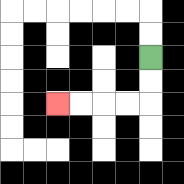{'start': '[6, 2]', 'end': '[2, 4]', 'path_directions': 'D,D,L,L,L,L', 'path_coordinates': '[[6, 2], [6, 3], [6, 4], [5, 4], [4, 4], [3, 4], [2, 4]]'}